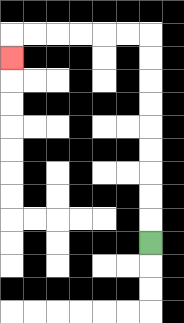{'start': '[6, 10]', 'end': '[0, 2]', 'path_directions': 'U,U,U,U,U,U,U,U,U,L,L,L,L,L,L,D', 'path_coordinates': '[[6, 10], [6, 9], [6, 8], [6, 7], [6, 6], [6, 5], [6, 4], [6, 3], [6, 2], [6, 1], [5, 1], [4, 1], [3, 1], [2, 1], [1, 1], [0, 1], [0, 2]]'}